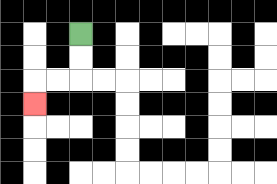{'start': '[3, 1]', 'end': '[1, 4]', 'path_directions': 'D,D,L,L,D', 'path_coordinates': '[[3, 1], [3, 2], [3, 3], [2, 3], [1, 3], [1, 4]]'}